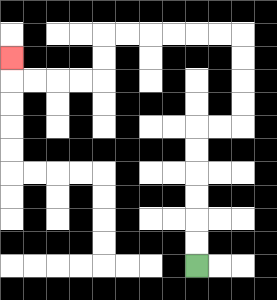{'start': '[8, 11]', 'end': '[0, 2]', 'path_directions': 'U,U,U,U,U,U,R,R,U,U,U,U,L,L,L,L,L,L,D,D,L,L,L,L,U', 'path_coordinates': '[[8, 11], [8, 10], [8, 9], [8, 8], [8, 7], [8, 6], [8, 5], [9, 5], [10, 5], [10, 4], [10, 3], [10, 2], [10, 1], [9, 1], [8, 1], [7, 1], [6, 1], [5, 1], [4, 1], [4, 2], [4, 3], [3, 3], [2, 3], [1, 3], [0, 3], [0, 2]]'}